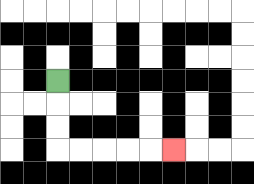{'start': '[2, 3]', 'end': '[7, 6]', 'path_directions': 'D,D,D,R,R,R,R,R', 'path_coordinates': '[[2, 3], [2, 4], [2, 5], [2, 6], [3, 6], [4, 6], [5, 6], [6, 6], [7, 6]]'}